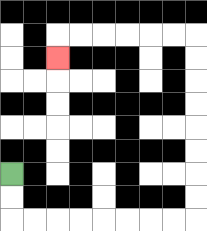{'start': '[0, 7]', 'end': '[2, 2]', 'path_directions': 'D,D,R,R,R,R,R,R,R,R,U,U,U,U,U,U,U,U,L,L,L,L,L,L,D', 'path_coordinates': '[[0, 7], [0, 8], [0, 9], [1, 9], [2, 9], [3, 9], [4, 9], [5, 9], [6, 9], [7, 9], [8, 9], [8, 8], [8, 7], [8, 6], [8, 5], [8, 4], [8, 3], [8, 2], [8, 1], [7, 1], [6, 1], [5, 1], [4, 1], [3, 1], [2, 1], [2, 2]]'}